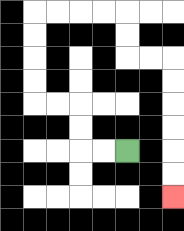{'start': '[5, 6]', 'end': '[7, 8]', 'path_directions': 'L,L,U,U,L,L,U,U,U,U,R,R,R,R,D,D,R,R,D,D,D,D,D,D', 'path_coordinates': '[[5, 6], [4, 6], [3, 6], [3, 5], [3, 4], [2, 4], [1, 4], [1, 3], [1, 2], [1, 1], [1, 0], [2, 0], [3, 0], [4, 0], [5, 0], [5, 1], [5, 2], [6, 2], [7, 2], [7, 3], [7, 4], [7, 5], [7, 6], [7, 7], [7, 8]]'}